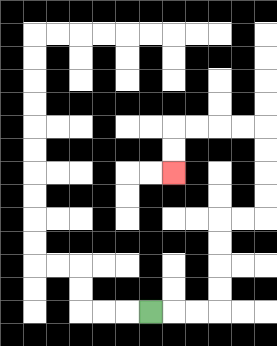{'start': '[6, 13]', 'end': '[7, 7]', 'path_directions': 'R,R,R,U,U,U,U,R,R,U,U,U,U,L,L,L,L,D,D', 'path_coordinates': '[[6, 13], [7, 13], [8, 13], [9, 13], [9, 12], [9, 11], [9, 10], [9, 9], [10, 9], [11, 9], [11, 8], [11, 7], [11, 6], [11, 5], [10, 5], [9, 5], [8, 5], [7, 5], [7, 6], [7, 7]]'}